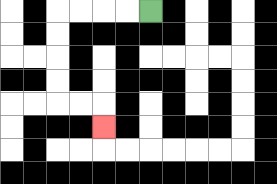{'start': '[6, 0]', 'end': '[4, 5]', 'path_directions': 'L,L,L,L,D,D,D,D,R,R,D', 'path_coordinates': '[[6, 0], [5, 0], [4, 0], [3, 0], [2, 0], [2, 1], [2, 2], [2, 3], [2, 4], [3, 4], [4, 4], [4, 5]]'}